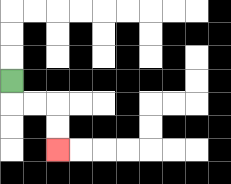{'start': '[0, 3]', 'end': '[2, 6]', 'path_directions': 'D,R,R,D,D', 'path_coordinates': '[[0, 3], [0, 4], [1, 4], [2, 4], [2, 5], [2, 6]]'}